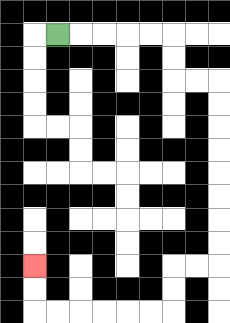{'start': '[2, 1]', 'end': '[1, 11]', 'path_directions': 'R,R,R,R,R,D,D,R,R,D,D,D,D,D,D,D,D,L,L,D,D,L,L,L,L,L,L,U,U', 'path_coordinates': '[[2, 1], [3, 1], [4, 1], [5, 1], [6, 1], [7, 1], [7, 2], [7, 3], [8, 3], [9, 3], [9, 4], [9, 5], [9, 6], [9, 7], [9, 8], [9, 9], [9, 10], [9, 11], [8, 11], [7, 11], [7, 12], [7, 13], [6, 13], [5, 13], [4, 13], [3, 13], [2, 13], [1, 13], [1, 12], [1, 11]]'}